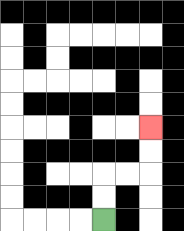{'start': '[4, 9]', 'end': '[6, 5]', 'path_directions': 'U,U,R,R,U,U', 'path_coordinates': '[[4, 9], [4, 8], [4, 7], [5, 7], [6, 7], [6, 6], [6, 5]]'}